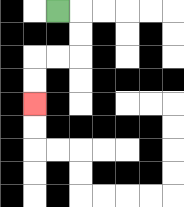{'start': '[2, 0]', 'end': '[1, 4]', 'path_directions': 'R,D,D,L,L,D,D', 'path_coordinates': '[[2, 0], [3, 0], [3, 1], [3, 2], [2, 2], [1, 2], [1, 3], [1, 4]]'}